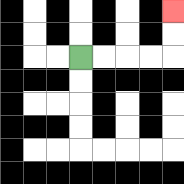{'start': '[3, 2]', 'end': '[7, 0]', 'path_directions': 'R,R,R,R,U,U', 'path_coordinates': '[[3, 2], [4, 2], [5, 2], [6, 2], [7, 2], [7, 1], [7, 0]]'}